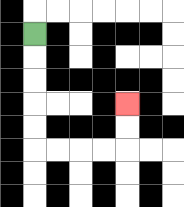{'start': '[1, 1]', 'end': '[5, 4]', 'path_directions': 'D,D,D,D,D,R,R,R,R,U,U', 'path_coordinates': '[[1, 1], [1, 2], [1, 3], [1, 4], [1, 5], [1, 6], [2, 6], [3, 6], [4, 6], [5, 6], [5, 5], [5, 4]]'}